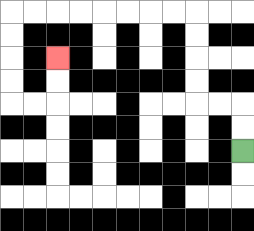{'start': '[10, 6]', 'end': '[2, 2]', 'path_directions': 'U,U,L,L,U,U,U,U,L,L,L,L,L,L,L,L,D,D,D,D,R,R,U,U', 'path_coordinates': '[[10, 6], [10, 5], [10, 4], [9, 4], [8, 4], [8, 3], [8, 2], [8, 1], [8, 0], [7, 0], [6, 0], [5, 0], [4, 0], [3, 0], [2, 0], [1, 0], [0, 0], [0, 1], [0, 2], [0, 3], [0, 4], [1, 4], [2, 4], [2, 3], [2, 2]]'}